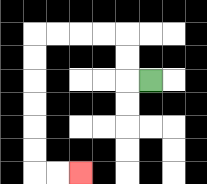{'start': '[6, 3]', 'end': '[3, 7]', 'path_directions': 'L,U,U,L,L,L,L,D,D,D,D,D,D,R,R', 'path_coordinates': '[[6, 3], [5, 3], [5, 2], [5, 1], [4, 1], [3, 1], [2, 1], [1, 1], [1, 2], [1, 3], [1, 4], [1, 5], [1, 6], [1, 7], [2, 7], [3, 7]]'}